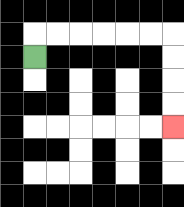{'start': '[1, 2]', 'end': '[7, 5]', 'path_directions': 'U,R,R,R,R,R,R,D,D,D,D', 'path_coordinates': '[[1, 2], [1, 1], [2, 1], [3, 1], [4, 1], [5, 1], [6, 1], [7, 1], [7, 2], [7, 3], [7, 4], [7, 5]]'}